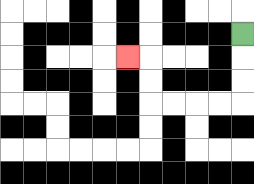{'start': '[10, 1]', 'end': '[5, 2]', 'path_directions': 'D,D,D,L,L,L,L,U,U,L', 'path_coordinates': '[[10, 1], [10, 2], [10, 3], [10, 4], [9, 4], [8, 4], [7, 4], [6, 4], [6, 3], [6, 2], [5, 2]]'}